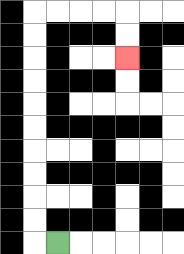{'start': '[2, 10]', 'end': '[5, 2]', 'path_directions': 'L,U,U,U,U,U,U,U,U,U,U,R,R,R,R,D,D', 'path_coordinates': '[[2, 10], [1, 10], [1, 9], [1, 8], [1, 7], [1, 6], [1, 5], [1, 4], [1, 3], [1, 2], [1, 1], [1, 0], [2, 0], [3, 0], [4, 0], [5, 0], [5, 1], [5, 2]]'}